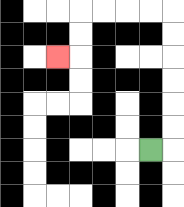{'start': '[6, 6]', 'end': '[2, 2]', 'path_directions': 'R,U,U,U,U,U,U,L,L,L,L,D,D,L', 'path_coordinates': '[[6, 6], [7, 6], [7, 5], [7, 4], [7, 3], [7, 2], [7, 1], [7, 0], [6, 0], [5, 0], [4, 0], [3, 0], [3, 1], [3, 2], [2, 2]]'}